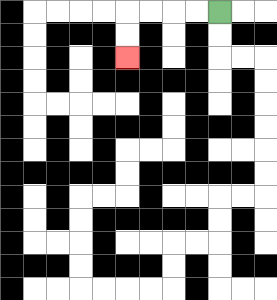{'start': '[9, 0]', 'end': '[5, 2]', 'path_directions': 'L,L,L,L,D,D', 'path_coordinates': '[[9, 0], [8, 0], [7, 0], [6, 0], [5, 0], [5, 1], [5, 2]]'}